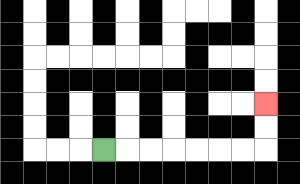{'start': '[4, 6]', 'end': '[11, 4]', 'path_directions': 'R,R,R,R,R,R,R,U,U', 'path_coordinates': '[[4, 6], [5, 6], [6, 6], [7, 6], [8, 6], [9, 6], [10, 6], [11, 6], [11, 5], [11, 4]]'}